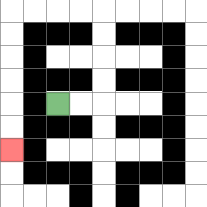{'start': '[2, 4]', 'end': '[0, 6]', 'path_directions': 'R,R,U,U,U,U,L,L,L,L,D,D,D,D,D,D', 'path_coordinates': '[[2, 4], [3, 4], [4, 4], [4, 3], [4, 2], [4, 1], [4, 0], [3, 0], [2, 0], [1, 0], [0, 0], [0, 1], [0, 2], [0, 3], [0, 4], [0, 5], [0, 6]]'}